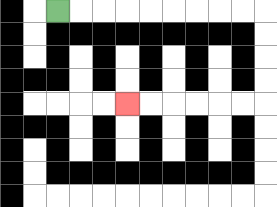{'start': '[2, 0]', 'end': '[5, 4]', 'path_directions': 'R,R,R,R,R,R,R,R,R,D,D,D,D,L,L,L,L,L,L', 'path_coordinates': '[[2, 0], [3, 0], [4, 0], [5, 0], [6, 0], [7, 0], [8, 0], [9, 0], [10, 0], [11, 0], [11, 1], [11, 2], [11, 3], [11, 4], [10, 4], [9, 4], [8, 4], [7, 4], [6, 4], [5, 4]]'}